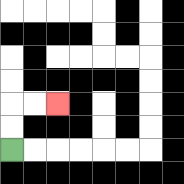{'start': '[0, 6]', 'end': '[2, 4]', 'path_directions': 'U,U,R,R', 'path_coordinates': '[[0, 6], [0, 5], [0, 4], [1, 4], [2, 4]]'}